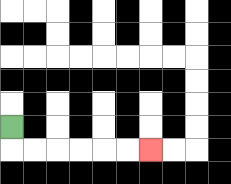{'start': '[0, 5]', 'end': '[6, 6]', 'path_directions': 'D,R,R,R,R,R,R', 'path_coordinates': '[[0, 5], [0, 6], [1, 6], [2, 6], [3, 6], [4, 6], [5, 6], [6, 6]]'}